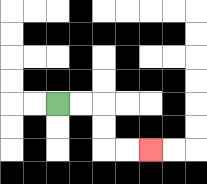{'start': '[2, 4]', 'end': '[6, 6]', 'path_directions': 'R,R,D,D,R,R', 'path_coordinates': '[[2, 4], [3, 4], [4, 4], [4, 5], [4, 6], [5, 6], [6, 6]]'}